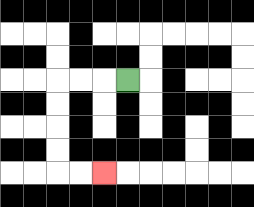{'start': '[5, 3]', 'end': '[4, 7]', 'path_directions': 'L,L,L,D,D,D,D,R,R', 'path_coordinates': '[[5, 3], [4, 3], [3, 3], [2, 3], [2, 4], [2, 5], [2, 6], [2, 7], [3, 7], [4, 7]]'}